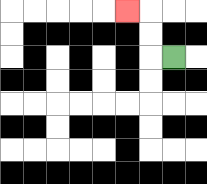{'start': '[7, 2]', 'end': '[5, 0]', 'path_directions': 'L,U,U,L', 'path_coordinates': '[[7, 2], [6, 2], [6, 1], [6, 0], [5, 0]]'}